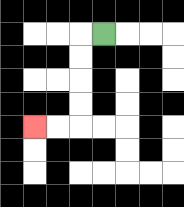{'start': '[4, 1]', 'end': '[1, 5]', 'path_directions': 'L,D,D,D,D,L,L', 'path_coordinates': '[[4, 1], [3, 1], [3, 2], [3, 3], [3, 4], [3, 5], [2, 5], [1, 5]]'}